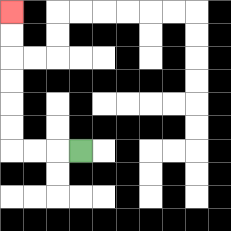{'start': '[3, 6]', 'end': '[0, 0]', 'path_directions': 'L,L,L,U,U,U,U,U,U', 'path_coordinates': '[[3, 6], [2, 6], [1, 6], [0, 6], [0, 5], [0, 4], [0, 3], [0, 2], [0, 1], [0, 0]]'}